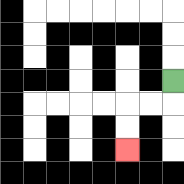{'start': '[7, 3]', 'end': '[5, 6]', 'path_directions': 'D,L,L,D,D', 'path_coordinates': '[[7, 3], [7, 4], [6, 4], [5, 4], [5, 5], [5, 6]]'}